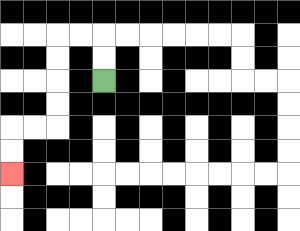{'start': '[4, 3]', 'end': '[0, 7]', 'path_directions': 'U,U,L,L,D,D,D,D,L,L,D,D', 'path_coordinates': '[[4, 3], [4, 2], [4, 1], [3, 1], [2, 1], [2, 2], [2, 3], [2, 4], [2, 5], [1, 5], [0, 5], [0, 6], [0, 7]]'}